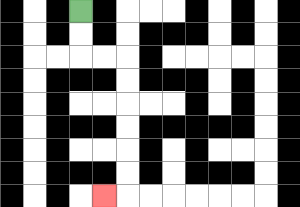{'start': '[3, 0]', 'end': '[4, 8]', 'path_directions': 'D,D,R,R,D,D,D,D,D,D,L', 'path_coordinates': '[[3, 0], [3, 1], [3, 2], [4, 2], [5, 2], [5, 3], [5, 4], [5, 5], [5, 6], [5, 7], [5, 8], [4, 8]]'}